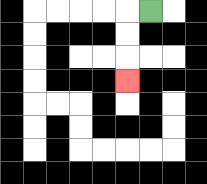{'start': '[6, 0]', 'end': '[5, 3]', 'path_directions': 'L,D,D,D', 'path_coordinates': '[[6, 0], [5, 0], [5, 1], [5, 2], [5, 3]]'}